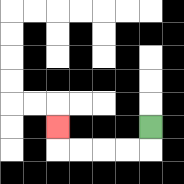{'start': '[6, 5]', 'end': '[2, 5]', 'path_directions': 'D,L,L,L,L,U', 'path_coordinates': '[[6, 5], [6, 6], [5, 6], [4, 6], [3, 6], [2, 6], [2, 5]]'}